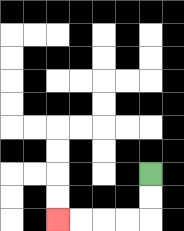{'start': '[6, 7]', 'end': '[2, 9]', 'path_directions': 'D,D,L,L,L,L', 'path_coordinates': '[[6, 7], [6, 8], [6, 9], [5, 9], [4, 9], [3, 9], [2, 9]]'}